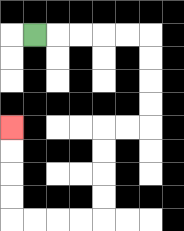{'start': '[1, 1]', 'end': '[0, 5]', 'path_directions': 'R,R,R,R,R,D,D,D,D,L,L,D,D,D,D,L,L,L,L,U,U,U,U', 'path_coordinates': '[[1, 1], [2, 1], [3, 1], [4, 1], [5, 1], [6, 1], [6, 2], [6, 3], [6, 4], [6, 5], [5, 5], [4, 5], [4, 6], [4, 7], [4, 8], [4, 9], [3, 9], [2, 9], [1, 9], [0, 9], [0, 8], [0, 7], [0, 6], [0, 5]]'}